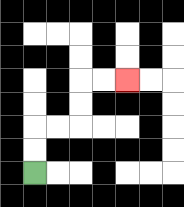{'start': '[1, 7]', 'end': '[5, 3]', 'path_directions': 'U,U,R,R,U,U,R,R', 'path_coordinates': '[[1, 7], [1, 6], [1, 5], [2, 5], [3, 5], [3, 4], [3, 3], [4, 3], [5, 3]]'}